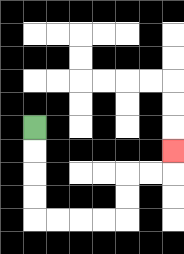{'start': '[1, 5]', 'end': '[7, 6]', 'path_directions': 'D,D,D,D,R,R,R,R,U,U,R,R,U', 'path_coordinates': '[[1, 5], [1, 6], [1, 7], [1, 8], [1, 9], [2, 9], [3, 9], [4, 9], [5, 9], [5, 8], [5, 7], [6, 7], [7, 7], [7, 6]]'}